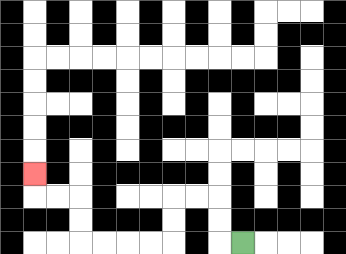{'start': '[10, 10]', 'end': '[1, 7]', 'path_directions': 'L,U,U,L,L,D,D,L,L,L,L,U,U,L,L,U', 'path_coordinates': '[[10, 10], [9, 10], [9, 9], [9, 8], [8, 8], [7, 8], [7, 9], [7, 10], [6, 10], [5, 10], [4, 10], [3, 10], [3, 9], [3, 8], [2, 8], [1, 8], [1, 7]]'}